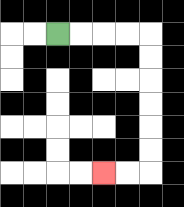{'start': '[2, 1]', 'end': '[4, 7]', 'path_directions': 'R,R,R,R,D,D,D,D,D,D,L,L', 'path_coordinates': '[[2, 1], [3, 1], [4, 1], [5, 1], [6, 1], [6, 2], [6, 3], [6, 4], [6, 5], [6, 6], [6, 7], [5, 7], [4, 7]]'}